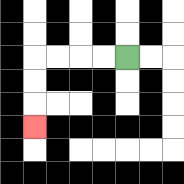{'start': '[5, 2]', 'end': '[1, 5]', 'path_directions': 'L,L,L,L,D,D,D', 'path_coordinates': '[[5, 2], [4, 2], [3, 2], [2, 2], [1, 2], [1, 3], [1, 4], [1, 5]]'}